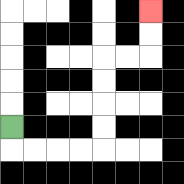{'start': '[0, 5]', 'end': '[6, 0]', 'path_directions': 'D,R,R,R,R,U,U,U,U,R,R,U,U', 'path_coordinates': '[[0, 5], [0, 6], [1, 6], [2, 6], [3, 6], [4, 6], [4, 5], [4, 4], [4, 3], [4, 2], [5, 2], [6, 2], [6, 1], [6, 0]]'}